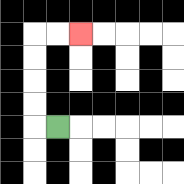{'start': '[2, 5]', 'end': '[3, 1]', 'path_directions': 'L,U,U,U,U,R,R', 'path_coordinates': '[[2, 5], [1, 5], [1, 4], [1, 3], [1, 2], [1, 1], [2, 1], [3, 1]]'}